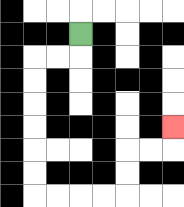{'start': '[3, 1]', 'end': '[7, 5]', 'path_directions': 'D,L,L,D,D,D,D,D,D,R,R,R,R,U,U,R,R,U', 'path_coordinates': '[[3, 1], [3, 2], [2, 2], [1, 2], [1, 3], [1, 4], [1, 5], [1, 6], [1, 7], [1, 8], [2, 8], [3, 8], [4, 8], [5, 8], [5, 7], [5, 6], [6, 6], [7, 6], [7, 5]]'}